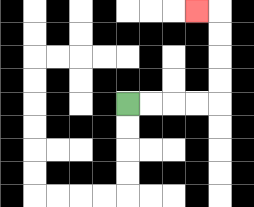{'start': '[5, 4]', 'end': '[8, 0]', 'path_directions': 'R,R,R,R,U,U,U,U,L', 'path_coordinates': '[[5, 4], [6, 4], [7, 4], [8, 4], [9, 4], [9, 3], [9, 2], [9, 1], [9, 0], [8, 0]]'}